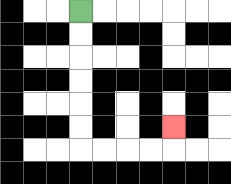{'start': '[3, 0]', 'end': '[7, 5]', 'path_directions': 'D,D,D,D,D,D,R,R,R,R,U', 'path_coordinates': '[[3, 0], [3, 1], [3, 2], [3, 3], [3, 4], [3, 5], [3, 6], [4, 6], [5, 6], [6, 6], [7, 6], [7, 5]]'}